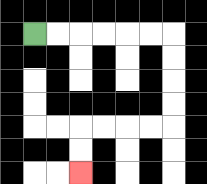{'start': '[1, 1]', 'end': '[3, 7]', 'path_directions': 'R,R,R,R,R,R,D,D,D,D,L,L,L,L,D,D', 'path_coordinates': '[[1, 1], [2, 1], [3, 1], [4, 1], [5, 1], [6, 1], [7, 1], [7, 2], [7, 3], [7, 4], [7, 5], [6, 5], [5, 5], [4, 5], [3, 5], [3, 6], [3, 7]]'}